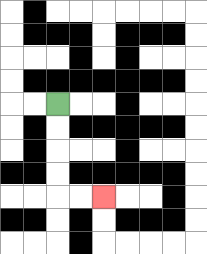{'start': '[2, 4]', 'end': '[4, 8]', 'path_directions': 'D,D,D,D,R,R', 'path_coordinates': '[[2, 4], [2, 5], [2, 6], [2, 7], [2, 8], [3, 8], [4, 8]]'}